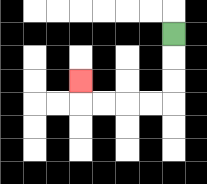{'start': '[7, 1]', 'end': '[3, 3]', 'path_directions': 'D,D,D,L,L,L,L,U', 'path_coordinates': '[[7, 1], [7, 2], [7, 3], [7, 4], [6, 4], [5, 4], [4, 4], [3, 4], [3, 3]]'}